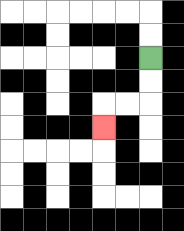{'start': '[6, 2]', 'end': '[4, 5]', 'path_directions': 'D,D,L,L,D', 'path_coordinates': '[[6, 2], [6, 3], [6, 4], [5, 4], [4, 4], [4, 5]]'}